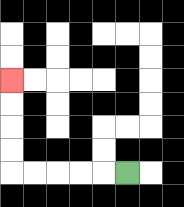{'start': '[5, 7]', 'end': '[0, 3]', 'path_directions': 'L,L,L,L,L,U,U,U,U', 'path_coordinates': '[[5, 7], [4, 7], [3, 7], [2, 7], [1, 7], [0, 7], [0, 6], [0, 5], [0, 4], [0, 3]]'}